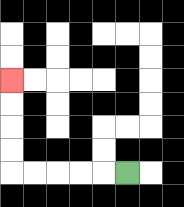{'start': '[5, 7]', 'end': '[0, 3]', 'path_directions': 'L,L,L,L,L,U,U,U,U', 'path_coordinates': '[[5, 7], [4, 7], [3, 7], [2, 7], [1, 7], [0, 7], [0, 6], [0, 5], [0, 4], [0, 3]]'}